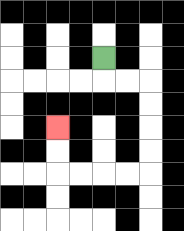{'start': '[4, 2]', 'end': '[2, 5]', 'path_directions': 'D,R,R,D,D,D,D,L,L,L,L,U,U', 'path_coordinates': '[[4, 2], [4, 3], [5, 3], [6, 3], [6, 4], [6, 5], [6, 6], [6, 7], [5, 7], [4, 7], [3, 7], [2, 7], [2, 6], [2, 5]]'}